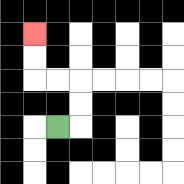{'start': '[2, 5]', 'end': '[1, 1]', 'path_directions': 'R,U,U,L,L,U,U', 'path_coordinates': '[[2, 5], [3, 5], [3, 4], [3, 3], [2, 3], [1, 3], [1, 2], [1, 1]]'}